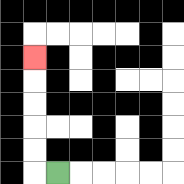{'start': '[2, 7]', 'end': '[1, 2]', 'path_directions': 'L,U,U,U,U,U', 'path_coordinates': '[[2, 7], [1, 7], [1, 6], [1, 5], [1, 4], [1, 3], [1, 2]]'}